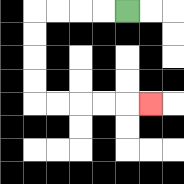{'start': '[5, 0]', 'end': '[6, 4]', 'path_directions': 'L,L,L,L,D,D,D,D,R,R,R,R,R', 'path_coordinates': '[[5, 0], [4, 0], [3, 0], [2, 0], [1, 0], [1, 1], [1, 2], [1, 3], [1, 4], [2, 4], [3, 4], [4, 4], [5, 4], [6, 4]]'}